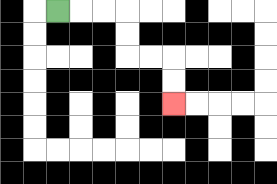{'start': '[2, 0]', 'end': '[7, 4]', 'path_directions': 'R,R,R,D,D,R,R,D,D', 'path_coordinates': '[[2, 0], [3, 0], [4, 0], [5, 0], [5, 1], [5, 2], [6, 2], [7, 2], [7, 3], [7, 4]]'}